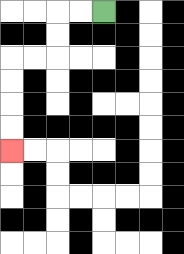{'start': '[4, 0]', 'end': '[0, 6]', 'path_directions': 'L,L,D,D,L,L,D,D,D,D', 'path_coordinates': '[[4, 0], [3, 0], [2, 0], [2, 1], [2, 2], [1, 2], [0, 2], [0, 3], [0, 4], [0, 5], [0, 6]]'}